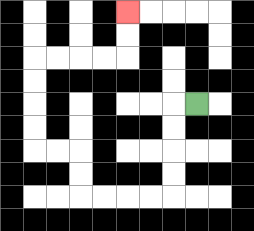{'start': '[8, 4]', 'end': '[5, 0]', 'path_directions': 'L,D,D,D,D,L,L,L,L,U,U,L,L,U,U,U,U,R,R,R,R,U,U', 'path_coordinates': '[[8, 4], [7, 4], [7, 5], [7, 6], [7, 7], [7, 8], [6, 8], [5, 8], [4, 8], [3, 8], [3, 7], [3, 6], [2, 6], [1, 6], [1, 5], [1, 4], [1, 3], [1, 2], [2, 2], [3, 2], [4, 2], [5, 2], [5, 1], [5, 0]]'}